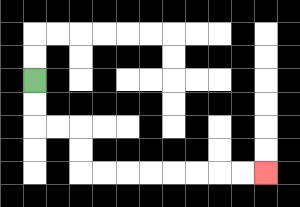{'start': '[1, 3]', 'end': '[11, 7]', 'path_directions': 'D,D,R,R,D,D,R,R,R,R,R,R,R,R', 'path_coordinates': '[[1, 3], [1, 4], [1, 5], [2, 5], [3, 5], [3, 6], [3, 7], [4, 7], [5, 7], [6, 7], [7, 7], [8, 7], [9, 7], [10, 7], [11, 7]]'}